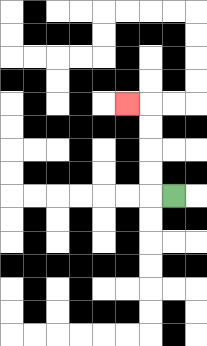{'start': '[7, 8]', 'end': '[5, 4]', 'path_directions': 'L,U,U,U,U,L', 'path_coordinates': '[[7, 8], [6, 8], [6, 7], [6, 6], [6, 5], [6, 4], [5, 4]]'}